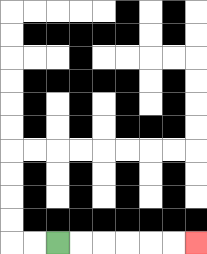{'start': '[2, 10]', 'end': '[8, 10]', 'path_directions': 'R,R,R,R,R,R', 'path_coordinates': '[[2, 10], [3, 10], [4, 10], [5, 10], [6, 10], [7, 10], [8, 10]]'}